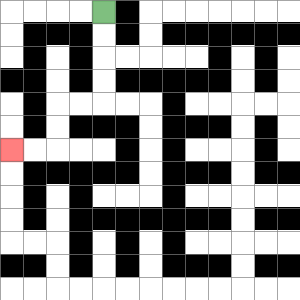{'start': '[4, 0]', 'end': '[0, 6]', 'path_directions': 'D,D,D,D,L,L,D,D,L,L', 'path_coordinates': '[[4, 0], [4, 1], [4, 2], [4, 3], [4, 4], [3, 4], [2, 4], [2, 5], [2, 6], [1, 6], [0, 6]]'}